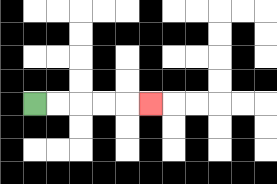{'start': '[1, 4]', 'end': '[6, 4]', 'path_directions': 'R,R,R,R,R', 'path_coordinates': '[[1, 4], [2, 4], [3, 4], [4, 4], [5, 4], [6, 4]]'}